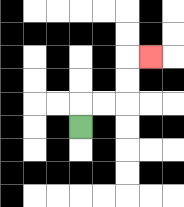{'start': '[3, 5]', 'end': '[6, 2]', 'path_directions': 'U,R,R,U,U,R', 'path_coordinates': '[[3, 5], [3, 4], [4, 4], [5, 4], [5, 3], [5, 2], [6, 2]]'}